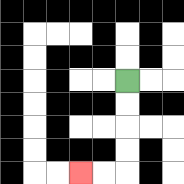{'start': '[5, 3]', 'end': '[3, 7]', 'path_directions': 'D,D,D,D,L,L', 'path_coordinates': '[[5, 3], [5, 4], [5, 5], [5, 6], [5, 7], [4, 7], [3, 7]]'}